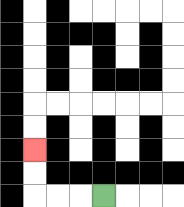{'start': '[4, 8]', 'end': '[1, 6]', 'path_directions': 'L,L,L,U,U', 'path_coordinates': '[[4, 8], [3, 8], [2, 8], [1, 8], [1, 7], [1, 6]]'}